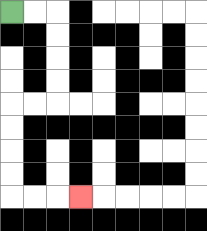{'start': '[0, 0]', 'end': '[3, 8]', 'path_directions': 'R,R,D,D,D,D,L,L,D,D,D,D,R,R,R', 'path_coordinates': '[[0, 0], [1, 0], [2, 0], [2, 1], [2, 2], [2, 3], [2, 4], [1, 4], [0, 4], [0, 5], [0, 6], [0, 7], [0, 8], [1, 8], [2, 8], [3, 8]]'}